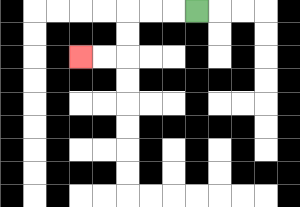{'start': '[8, 0]', 'end': '[3, 2]', 'path_directions': 'L,L,L,D,D,L,L', 'path_coordinates': '[[8, 0], [7, 0], [6, 0], [5, 0], [5, 1], [5, 2], [4, 2], [3, 2]]'}